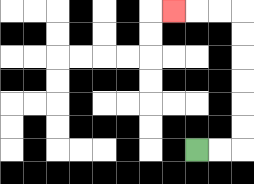{'start': '[8, 6]', 'end': '[7, 0]', 'path_directions': 'R,R,U,U,U,U,U,U,L,L,L', 'path_coordinates': '[[8, 6], [9, 6], [10, 6], [10, 5], [10, 4], [10, 3], [10, 2], [10, 1], [10, 0], [9, 0], [8, 0], [7, 0]]'}